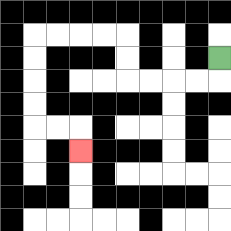{'start': '[9, 2]', 'end': '[3, 6]', 'path_directions': 'D,L,L,L,L,U,U,L,L,L,L,D,D,D,D,R,R,D', 'path_coordinates': '[[9, 2], [9, 3], [8, 3], [7, 3], [6, 3], [5, 3], [5, 2], [5, 1], [4, 1], [3, 1], [2, 1], [1, 1], [1, 2], [1, 3], [1, 4], [1, 5], [2, 5], [3, 5], [3, 6]]'}